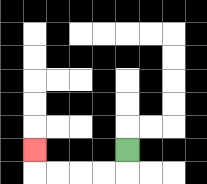{'start': '[5, 6]', 'end': '[1, 6]', 'path_directions': 'D,L,L,L,L,U', 'path_coordinates': '[[5, 6], [5, 7], [4, 7], [3, 7], [2, 7], [1, 7], [1, 6]]'}